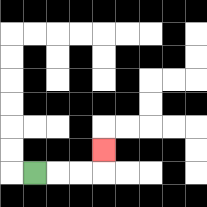{'start': '[1, 7]', 'end': '[4, 6]', 'path_directions': 'R,R,R,U', 'path_coordinates': '[[1, 7], [2, 7], [3, 7], [4, 7], [4, 6]]'}